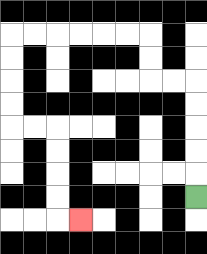{'start': '[8, 8]', 'end': '[3, 9]', 'path_directions': 'U,U,U,U,U,L,L,U,U,L,L,L,L,L,L,D,D,D,D,R,R,D,D,D,D,R', 'path_coordinates': '[[8, 8], [8, 7], [8, 6], [8, 5], [8, 4], [8, 3], [7, 3], [6, 3], [6, 2], [6, 1], [5, 1], [4, 1], [3, 1], [2, 1], [1, 1], [0, 1], [0, 2], [0, 3], [0, 4], [0, 5], [1, 5], [2, 5], [2, 6], [2, 7], [2, 8], [2, 9], [3, 9]]'}